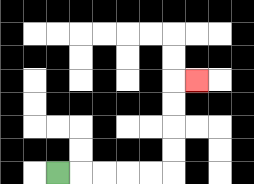{'start': '[2, 7]', 'end': '[8, 3]', 'path_directions': 'R,R,R,R,R,U,U,U,U,R', 'path_coordinates': '[[2, 7], [3, 7], [4, 7], [5, 7], [6, 7], [7, 7], [7, 6], [7, 5], [7, 4], [7, 3], [8, 3]]'}